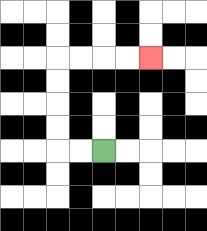{'start': '[4, 6]', 'end': '[6, 2]', 'path_directions': 'L,L,U,U,U,U,R,R,R,R', 'path_coordinates': '[[4, 6], [3, 6], [2, 6], [2, 5], [2, 4], [2, 3], [2, 2], [3, 2], [4, 2], [5, 2], [6, 2]]'}